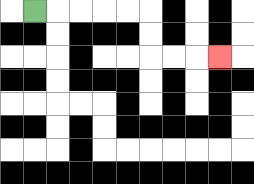{'start': '[1, 0]', 'end': '[9, 2]', 'path_directions': 'R,R,R,R,R,D,D,R,R,R', 'path_coordinates': '[[1, 0], [2, 0], [3, 0], [4, 0], [5, 0], [6, 0], [6, 1], [6, 2], [7, 2], [8, 2], [9, 2]]'}